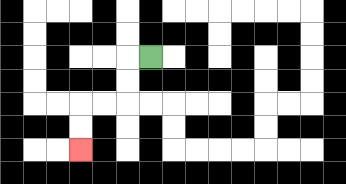{'start': '[6, 2]', 'end': '[3, 6]', 'path_directions': 'L,D,D,L,L,D,D', 'path_coordinates': '[[6, 2], [5, 2], [5, 3], [5, 4], [4, 4], [3, 4], [3, 5], [3, 6]]'}